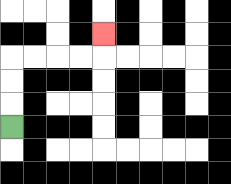{'start': '[0, 5]', 'end': '[4, 1]', 'path_directions': 'U,U,U,R,R,R,R,U', 'path_coordinates': '[[0, 5], [0, 4], [0, 3], [0, 2], [1, 2], [2, 2], [3, 2], [4, 2], [4, 1]]'}